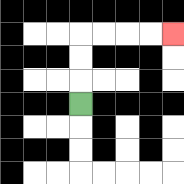{'start': '[3, 4]', 'end': '[7, 1]', 'path_directions': 'U,U,U,R,R,R,R', 'path_coordinates': '[[3, 4], [3, 3], [3, 2], [3, 1], [4, 1], [5, 1], [6, 1], [7, 1]]'}